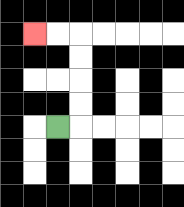{'start': '[2, 5]', 'end': '[1, 1]', 'path_directions': 'R,U,U,U,U,L,L', 'path_coordinates': '[[2, 5], [3, 5], [3, 4], [3, 3], [3, 2], [3, 1], [2, 1], [1, 1]]'}